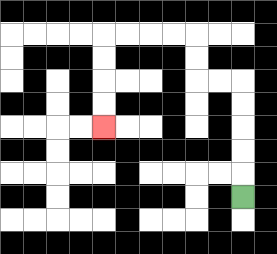{'start': '[10, 8]', 'end': '[4, 5]', 'path_directions': 'U,U,U,U,U,L,L,U,U,L,L,L,L,D,D,D,D', 'path_coordinates': '[[10, 8], [10, 7], [10, 6], [10, 5], [10, 4], [10, 3], [9, 3], [8, 3], [8, 2], [8, 1], [7, 1], [6, 1], [5, 1], [4, 1], [4, 2], [4, 3], [4, 4], [4, 5]]'}